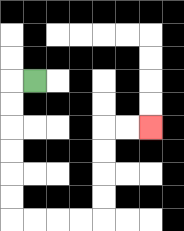{'start': '[1, 3]', 'end': '[6, 5]', 'path_directions': 'L,D,D,D,D,D,D,R,R,R,R,U,U,U,U,R,R', 'path_coordinates': '[[1, 3], [0, 3], [0, 4], [0, 5], [0, 6], [0, 7], [0, 8], [0, 9], [1, 9], [2, 9], [3, 9], [4, 9], [4, 8], [4, 7], [4, 6], [4, 5], [5, 5], [6, 5]]'}